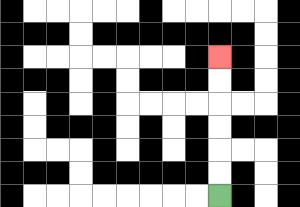{'start': '[9, 8]', 'end': '[9, 2]', 'path_directions': 'U,U,U,U,U,U', 'path_coordinates': '[[9, 8], [9, 7], [9, 6], [9, 5], [9, 4], [9, 3], [9, 2]]'}